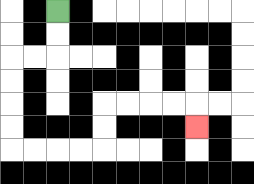{'start': '[2, 0]', 'end': '[8, 5]', 'path_directions': 'D,D,L,L,D,D,D,D,R,R,R,R,U,U,R,R,R,R,D', 'path_coordinates': '[[2, 0], [2, 1], [2, 2], [1, 2], [0, 2], [0, 3], [0, 4], [0, 5], [0, 6], [1, 6], [2, 6], [3, 6], [4, 6], [4, 5], [4, 4], [5, 4], [6, 4], [7, 4], [8, 4], [8, 5]]'}